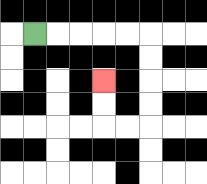{'start': '[1, 1]', 'end': '[4, 3]', 'path_directions': 'R,R,R,R,R,D,D,D,D,L,L,U,U', 'path_coordinates': '[[1, 1], [2, 1], [3, 1], [4, 1], [5, 1], [6, 1], [6, 2], [6, 3], [6, 4], [6, 5], [5, 5], [4, 5], [4, 4], [4, 3]]'}